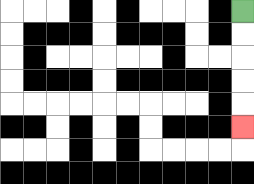{'start': '[10, 0]', 'end': '[10, 5]', 'path_directions': 'D,D,D,D,D', 'path_coordinates': '[[10, 0], [10, 1], [10, 2], [10, 3], [10, 4], [10, 5]]'}